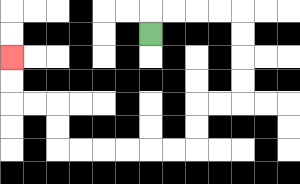{'start': '[6, 1]', 'end': '[0, 2]', 'path_directions': 'U,R,R,R,R,D,D,D,D,L,L,D,D,L,L,L,L,L,L,U,U,L,L,U,U', 'path_coordinates': '[[6, 1], [6, 0], [7, 0], [8, 0], [9, 0], [10, 0], [10, 1], [10, 2], [10, 3], [10, 4], [9, 4], [8, 4], [8, 5], [8, 6], [7, 6], [6, 6], [5, 6], [4, 6], [3, 6], [2, 6], [2, 5], [2, 4], [1, 4], [0, 4], [0, 3], [0, 2]]'}